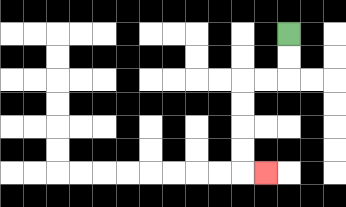{'start': '[12, 1]', 'end': '[11, 7]', 'path_directions': 'D,D,L,L,D,D,D,D,R', 'path_coordinates': '[[12, 1], [12, 2], [12, 3], [11, 3], [10, 3], [10, 4], [10, 5], [10, 6], [10, 7], [11, 7]]'}